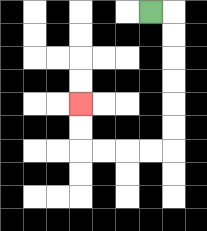{'start': '[6, 0]', 'end': '[3, 4]', 'path_directions': 'R,D,D,D,D,D,D,L,L,L,L,U,U', 'path_coordinates': '[[6, 0], [7, 0], [7, 1], [7, 2], [7, 3], [7, 4], [7, 5], [7, 6], [6, 6], [5, 6], [4, 6], [3, 6], [3, 5], [3, 4]]'}